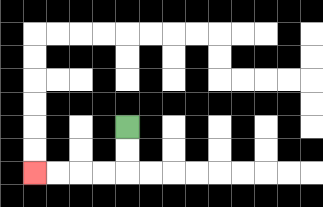{'start': '[5, 5]', 'end': '[1, 7]', 'path_directions': 'D,D,L,L,L,L', 'path_coordinates': '[[5, 5], [5, 6], [5, 7], [4, 7], [3, 7], [2, 7], [1, 7]]'}